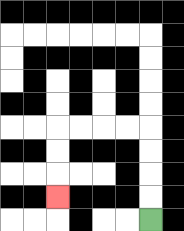{'start': '[6, 9]', 'end': '[2, 8]', 'path_directions': 'U,U,U,U,L,L,L,L,D,D,D', 'path_coordinates': '[[6, 9], [6, 8], [6, 7], [6, 6], [6, 5], [5, 5], [4, 5], [3, 5], [2, 5], [2, 6], [2, 7], [2, 8]]'}